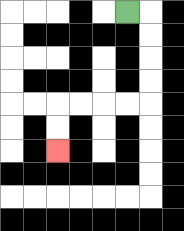{'start': '[5, 0]', 'end': '[2, 6]', 'path_directions': 'R,D,D,D,D,L,L,L,L,D,D', 'path_coordinates': '[[5, 0], [6, 0], [6, 1], [6, 2], [6, 3], [6, 4], [5, 4], [4, 4], [3, 4], [2, 4], [2, 5], [2, 6]]'}